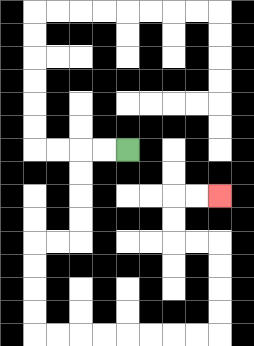{'start': '[5, 6]', 'end': '[9, 8]', 'path_directions': 'L,L,D,D,D,D,L,L,D,D,D,D,R,R,R,R,R,R,R,R,U,U,U,U,L,L,U,U,R,R', 'path_coordinates': '[[5, 6], [4, 6], [3, 6], [3, 7], [3, 8], [3, 9], [3, 10], [2, 10], [1, 10], [1, 11], [1, 12], [1, 13], [1, 14], [2, 14], [3, 14], [4, 14], [5, 14], [6, 14], [7, 14], [8, 14], [9, 14], [9, 13], [9, 12], [9, 11], [9, 10], [8, 10], [7, 10], [7, 9], [7, 8], [8, 8], [9, 8]]'}